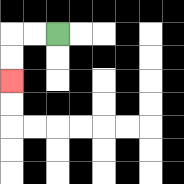{'start': '[2, 1]', 'end': '[0, 3]', 'path_directions': 'L,L,D,D', 'path_coordinates': '[[2, 1], [1, 1], [0, 1], [0, 2], [0, 3]]'}